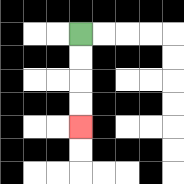{'start': '[3, 1]', 'end': '[3, 5]', 'path_directions': 'D,D,D,D', 'path_coordinates': '[[3, 1], [3, 2], [3, 3], [3, 4], [3, 5]]'}